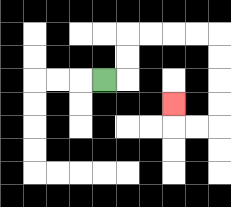{'start': '[4, 3]', 'end': '[7, 4]', 'path_directions': 'R,U,U,R,R,R,R,D,D,D,D,L,L,U', 'path_coordinates': '[[4, 3], [5, 3], [5, 2], [5, 1], [6, 1], [7, 1], [8, 1], [9, 1], [9, 2], [9, 3], [9, 4], [9, 5], [8, 5], [7, 5], [7, 4]]'}